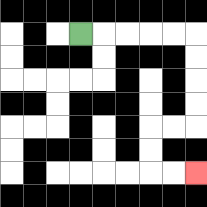{'start': '[3, 1]', 'end': '[8, 7]', 'path_directions': 'R,R,R,R,R,D,D,D,D,L,L,D,D,R,R', 'path_coordinates': '[[3, 1], [4, 1], [5, 1], [6, 1], [7, 1], [8, 1], [8, 2], [8, 3], [8, 4], [8, 5], [7, 5], [6, 5], [6, 6], [6, 7], [7, 7], [8, 7]]'}